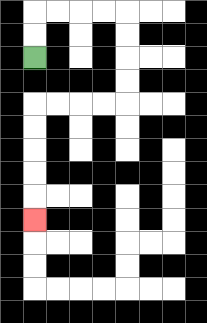{'start': '[1, 2]', 'end': '[1, 9]', 'path_directions': 'U,U,R,R,R,R,D,D,D,D,L,L,L,L,D,D,D,D,D', 'path_coordinates': '[[1, 2], [1, 1], [1, 0], [2, 0], [3, 0], [4, 0], [5, 0], [5, 1], [5, 2], [5, 3], [5, 4], [4, 4], [3, 4], [2, 4], [1, 4], [1, 5], [1, 6], [1, 7], [1, 8], [1, 9]]'}